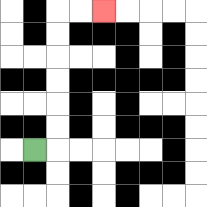{'start': '[1, 6]', 'end': '[4, 0]', 'path_directions': 'R,U,U,U,U,U,U,R,R', 'path_coordinates': '[[1, 6], [2, 6], [2, 5], [2, 4], [2, 3], [2, 2], [2, 1], [2, 0], [3, 0], [4, 0]]'}